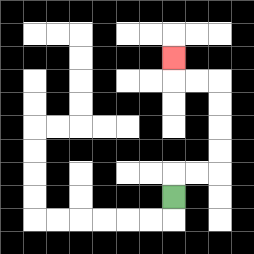{'start': '[7, 8]', 'end': '[7, 2]', 'path_directions': 'U,R,R,U,U,U,U,L,L,U', 'path_coordinates': '[[7, 8], [7, 7], [8, 7], [9, 7], [9, 6], [9, 5], [9, 4], [9, 3], [8, 3], [7, 3], [7, 2]]'}